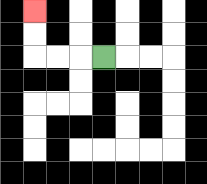{'start': '[4, 2]', 'end': '[1, 0]', 'path_directions': 'L,L,L,U,U', 'path_coordinates': '[[4, 2], [3, 2], [2, 2], [1, 2], [1, 1], [1, 0]]'}